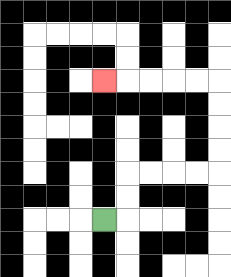{'start': '[4, 9]', 'end': '[4, 3]', 'path_directions': 'R,U,U,R,R,R,R,U,U,U,U,L,L,L,L,L', 'path_coordinates': '[[4, 9], [5, 9], [5, 8], [5, 7], [6, 7], [7, 7], [8, 7], [9, 7], [9, 6], [9, 5], [9, 4], [9, 3], [8, 3], [7, 3], [6, 3], [5, 3], [4, 3]]'}